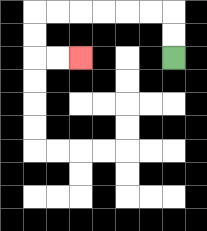{'start': '[7, 2]', 'end': '[3, 2]', 'path_directions': 'U,U,L,L,L,L,L,L,D,D,R,R', 'path_coordinates': '[[7, 2], [7, 1], [7, 0], [6, 0], [5, 0], [4, 0], [3, 0], [2, 0], [1, 0], [1, 1], [1, 2], [2, 2], [3, 2]]'}